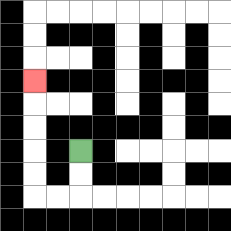{'start': '[3, 6]', 'end': '[1, 3]', 'path_directions': 'D,D,L,L,U,U,U,U,U', 'path_coordinates': '[[3, 6], [3, 7], [3, 8], [2, 8], [1, 8], [1, 7], [1, 6], [1, 5], [1, 4], [1, 3]]'}